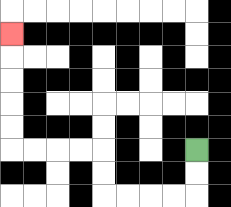{'start': '[8, 6]', 'end': '[0, 1]', 'path_directions': 'D,D,L,L,L,L,U,U,L,L,L,L,U,U,U,U,U', 'path_coordinates': '[[8, 6], [8, 7], [8, 8], [7, 8], [6, 8], [5, 8], [4, 8], [4, 7], [4, 6], [3, 6], [2, 6], [1, 6], [0, 6], [0, 5], [0, 4], [0, 3], [0, 2], [0, 1]]'}